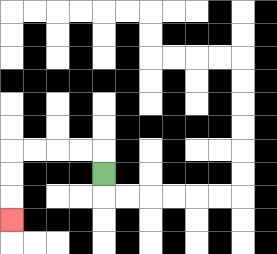{'start': '[4, 7]', 'end': '[0, 9]', 'path_directions': 'U,L,L,L,L,D,D,D', 'path_coordinates': '[[4, 7], [4, 6], [3, 6], [2, 6], [1, 6], [0, 6], [0, 7], [0, 8], [0, 9]]'}